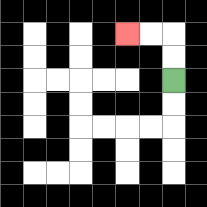{'start': '[7, 3]', 'end': '[5, 1]', 'path_directions': 'U,U,L,L', 'path_coordinates': '[[7, 3], [7, 2], [7, 1], [6, 1], [5, 1]]'}